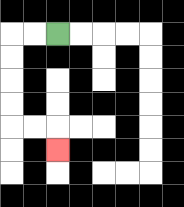{'start': '[2, 1]', 'end': '[2, 6]', 'path_directions': 'L,L,D,D,D,D,R,R,D', 'path_coordinates': '[[2, 1], [1, 1], [0, 1], [0, 2], [0, 3], [0, 4], [0, 5], [1, 5], [2, 5], [2, 6]]'}